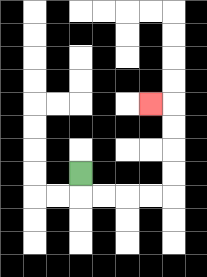{'start': '[3, 7]', 'end': '[6, 4]', 'path_directions': 'D,R,R,R,R,U,U,U,U,L', 'path_coordinates': '[[3, 7], [3, 8], [4, 8], [5, 8], [6, 8], [7, 8], [7, 7], [7, 6], [7, 5], [7, 4], [6, 4]]'}